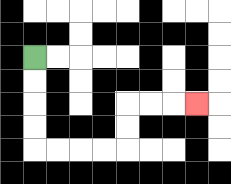{'start': '[1, 2]', 'end': '[8, 4]', 'path_directions': 'D,D,D,D,R,R,R,R,U,U,R,R,R', 'path_coordinates': '[[1, 2], [1, 3], [1, 4], [1, 5], [1, 6], [2, 6], [3, 6], [4, 6], [5, 6], [5, 5], [5, 4], [6, 4], [7, 4], [8, 4]]'}